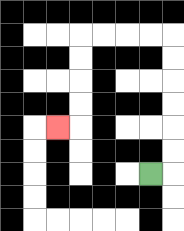{'start': '[6, 7]', 'end': '[2, 5]', 'path_directions': 'R,U,U,U,U,U,U,L,L,L,L,D,D,D,D,L', 'path_coordinates': '[[6, 7], [7, 7], [7, 6], [7, 5], [7, 4], [7, 3], [7, 2], [7, 1], [6, 1], [5, 1], [4, 1], [3, 1], [3, 2], [3, 3], [3, 4], [3, 5], [2, 5]]'}